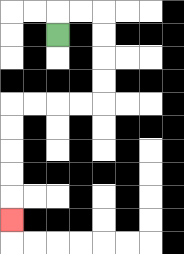{'start': '[2, 1]', 'end': '[0, 9]', 'path_directions': 'U,R,R,D,D,D,D,L,L,L,L,D,D,D,D,D', 'path_coordinates': '[[2, 1], [2, 0], [3, 0], [4, 0], [4, 1], [4, 2], [4, 3], [4, 4], [3, 4], [2, 4], [1, 4], [0, 4], [0, 5], [0, 6], [0, 7], [0, 8], [0, 9]]'}